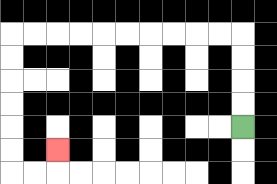{'start': '[10, 5]', 'end': '[2, 6]', 'path_directions': 'U,U,U,U,L,L,L,L,L,L,L,L,L,L,D,D,D,D,D,D,R,R,U', 'path_coordinates': '[[10, 5], [10, 4], [10, 3], [10, 2], [10, 1], [9, 1], [8, 1], [7, 1], [6, 1], [5, 1], [4, 1], [3, 1], [2, 1], [1, 1], [0, 1], [0, 2], [0, 3], [0, 4], [0, 5], [0, 6], [0, 7], [1, 7], [2, 7], [2, 6]]'}